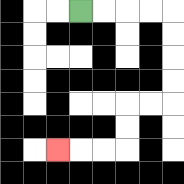{'start': '[3, 0]', 'end': '[2, 6]', 'path_directions': 'R,R,R,R,D,D,D,D,L,L,D,D,L,L,L', 'path_coordinates': '[[3, 0], [4, 0], [5, 0], [6, 0], [7, 0], [7, 1], [7, 2], [7, 3], [7, 4], [6, 4], [5, 4], [5, 5], [5, 6], [4, 6], [3, 6], [2, 6]]'}